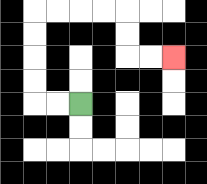{'start': '[3, 4]', 'end': '[7, 2]', 'path_directions': 'L,L,U,U,U,U,R,R,R,R,D,D,R,R', 'path_coordinates': '[[3, 4], [2, 4], [1, 4], [1, 3], [1, 2], [1, 1], [1, 0], [2, 0], [3, 0], [4, 0], [5, 0], [5, 1], [5, 2], [6, 2], [7, 2]]'}